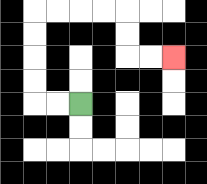{'start': '[3, 4]', 'end': '[7, 2]', 'path_directions': 'L,L,U,U,U,U,R,R,R,R,D,D,R,R', 'path_coordinates': '[[3, 4], [2, 4], [1, 4], [1, 3], [1, 2], [1, 1], [1, 0], [2, 0], [3, 0], [4, 0], [5, 0], [5, 1], [5, 2], [6, 2], [7, 2]]'}